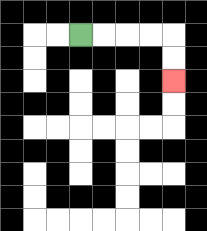{'start': '[3, 1]', 'end': '[7, 3]', 'path_directions': 'R,R,R,R,D,D', 'path_coordinates': '[[3, 1], [4, 1], [5, 1], [6, 1], [7, 1], [7, 2], [7, 3]]'}